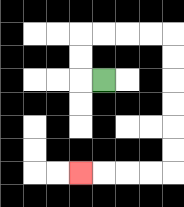{'start': '[4, 3]', 'end': '[3, 7]', 'path_directions': 'L,U,U,R,R,R,R,D,D,D,D,D,D,L,L,L,L', 'path_coordinates': '[[4, 3], [3, 3], [3, 2], [3, 1], [4, 1], [5, 1], [6, 1], [7, 1], [7, 2], [7, 3], [7, 4], [7, 5], [7, 6], [7, 7], [6, 7], [5, 7], [4, 7], [3, 7]]'}